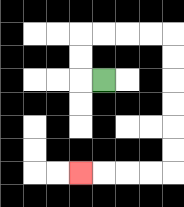{'start': '[4, 3]', 'end': '[3, 7]', 'path_directions': 'L,U,U,R,R,R,R,D,D,D,D,D,D,L,L,L,L', 'path_coordinates': '[[4, 3], [3, 3], [3, 2], [3, 1], [4, 1], [5, 1], [6, 1], [7, 1], [7, 2], [7, 3], [7, 4], [7, 5], [7, 6], [7, 7], [6, 7], [5, 7], [4, 7], [3, 7]]'}